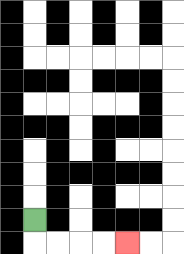{'start': '[1, 9]', 'end': '[5, 10]', 'path_directions': 'D,R,R,R,R', 'path_coordinates': '[[1, 9], [1, 10], [2, 10], [3, 10], [4, 10], [5, 10]]'}